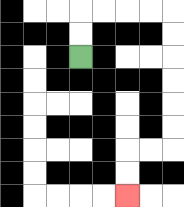{'start': '[3, 2]', 'end': '[5, 8]', 'path_directions': 'U,U,R,R,R,R,D,D,D,D,D,D,L,L,D,D', 'path_coordinates': '[[3, 2], [3, 1], [3, 0], [4, 0], [5, 0], [6, 0], [7, 0], [7, 1], [7, 2], [7, 3], [7, 4], [7, 5], [7, 6], [6, 6], [5, 6], [5, 7], [5, 8]]'}